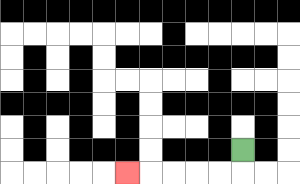{'start': '[10, 6]', 'end': '[5, 7]', 'path_directions': 'D,L,L,L,L,L', 'path_coordinates': '[[10, 6], [10, 7], [9, 7], [8, 7], [7, 7], [6, 7], [5, 7]]'}